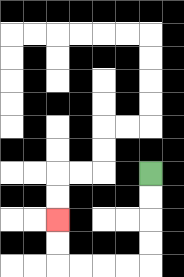{'start': '[6, 7]', 'end': '[2, 9]', 'path_directions': 'D,D,D,D,L,L,L,L,U,U', 'path_coordinates': '[[6, 7], [6, 8], [6, 9], [6, 10], [6, 11], [5, 11], [4, 11], [3, 11], [2, 11], [2, 10], [2, 9]]'}